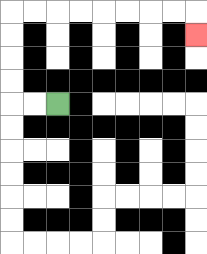{'start': '[2, 4]', 'end': '[8, 1]', 'path_directions': 'L,L,U,U,U,U,R,R,R,R,R,R,R,R,D', 'path_coordinates': '[[2, 4], [1, 4], [0, 4], [0, 3], [0, 2], [0, 1], [0, 0], [1, 0], [2, 0], [3, 0], [4, 0], [5, 0], [6, 0], [7, 0], [8, 0], [8, 1]]'}